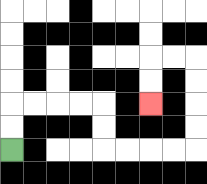{'start': '[0, 6]', 'end': '[6, 4]', 'path_directions': 'U,U,R,R,R,R,D,D,R,R,R,R,U,U,U,U,L,L,D,D', 'path_coordinates': '[[0, 6], [0, 5], [0, 4], [1, 4], [2, 4], [3, 4], [4, 4], [4, 5], [4, 6], [5, 6], [6, 6], [7, 6], [8, 6], [8, 5], [8, 4], [8, 3], [8, 2], [7, 2], [6, 2], [6, 3], [6, 4]]'}